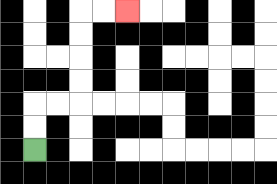{'start': '[1, 6]', 'end': '[5, 0]', 'path_directions': 'U,U,R,R,U,U,U,U,R,R', 'path_coordinates': '[[1, 6], [1, 5], [1, 4], [2, 4], [3, 4], [3, 3], [3, 2], [3, 1], [3, 0], [4, 0], [5, 0]]'}